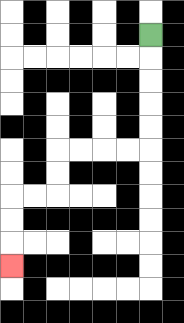{'start': '[6, 1]', 'end': '[0, 11]', 'path_directions': 'D,D,D,D,D,L,L,L,L,D,D,L,L,D,D,D', 'path_coordinates': '[[6, 1], [6, 2], [6, 3], [6, 4], [6, 5], [6, 6], [5, 6], [4, 6], [3, 6], [2, 6], [2, 7], [2, 8], [1, 8], [0, 8], [0, 9], [0, 10], [0, 11]]'}